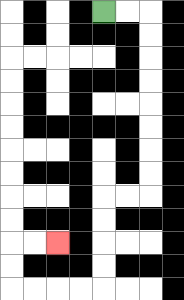{'start': '[4, 0]', 'end': '[2, 10]', 'path_directions': 'R,R,D,D,D,D,D,D,D,D,L,L,D,D,D,D,L,L,L,L,U,U,R,R', 'path_coordinates': '[[4, 0], [5, 0], [6, 0], [6, 1], [6, 2], [6, 3], [6, 4], [6, 5], [6, 6], [6, 7], [6, 8], [5, 8], [4, 8], [4, 9], [4, 10], [4, 11], [4, 12], [3, 12], [2, 12], [1, 12], [0, 12], [0, 11], [0, 10], [1, 10], [2, 10]]'}